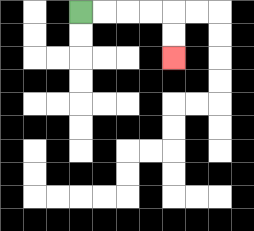{'start': '[3, 0]', 'end': '[7, 2]', 'path_directions': 'R,R,R,R,D,D', 'path_coordinates': '[[3, 0], [4, 0], [5, 0], [6, 0], [7, 0], [7, 1], [7, 2]]'}